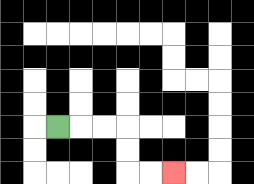{'start': '[2, 5]', 'end': '[7, 7]', 'path_directions': 'R,R,R,D,D,R,R', 'path_coordinates': '[[2, 5], [3, 5], [4, 5], [5, 5], [5, 6], [5, 7], [6, 7], [7, 7]]'}